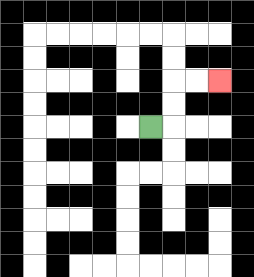{'start': '[6, 5]', 'end': '[9, 3]', 'path_directions': 'R,U,U,R,R', 'path_coordinates': '[[6, 5], [7, 5], [7, 4], [7, 3], [8, 3], [9, 3]]'}